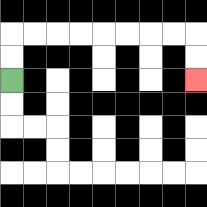{'start': '[0, 3]', 'end': '[8, 3]', 'path_directions': 'U,U,R,R,R,R,R,R,R,R,D,D', 'path_coordinates': '[[0, 3], [0, 2], [0, 1], [1, 1], [2, 1], [3, 1], [4, 1], [5, 1], [6, 1], [7, 1], [8, 1], [8, 2], [8, 3]]'}